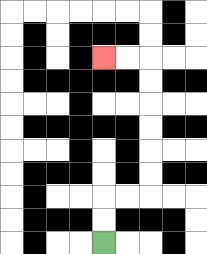{'start': '[4, 10]', 'end': '[4, 2]', 'path_directions': 'U,U,R,R,U,U,U,U,U,U,L,L', 'path_coordinates': '[[4, 10], [4, 9], [4, 8], [5, 8], [6, 8], [6, 7], [6, 6], [6, 5], [6, 4], [6, 3], [6, 2], [5, 2], [4, 2]]'}